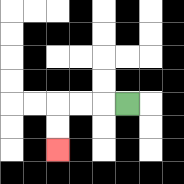{'start': '[5, 4]', 'end': '[2, 6]', 'path_directions': 'L,L,L,D,D', 'path_coordinates': '[[5, 4], [4, 4], [3, 4], [2, 4], [2, 5], [2, 6]]'}